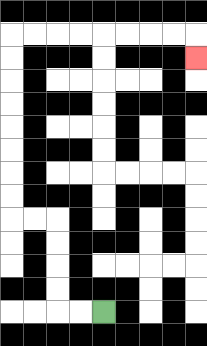{'start': '[4, 13]', 'end': '[8, 2]', 'path_directions': 'L,L,U,U,U,U,L,L,U,U,U,U,U,U,U,U,R,R,R,R,R,R,R,R,D', 'path_coordinates': '[[4, 13], [3, 13], [2, 13], [2, 12], [2, 11], [2, 10], [2, 9], [1, 9], [0, 9], [0, 8], [0, 7], [0, 6], [0, 5], [0, 4], [0, 3], [0, 2], [0, 1], [1, 1], [2, 1], [3, 1], [4, 1], [5, 1], [6, 1], [7, 1], [8, 1], [8, 2]]'}